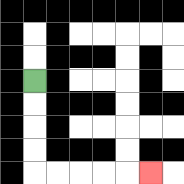{'start': '[1, 3]', 'end': '[6, 7]', 'path_directions': 'D,D,D,D,R,R,R,R,R', 'path_coordinates': '[[1, 3], [1, 4], [1, 5], [1, 6], [1, 7], [2, 7], [3, 7], [4, 7], [5, 7], [6, 7]]'}